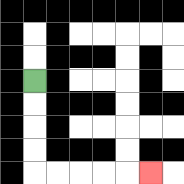{'start': '[1, 3]', 'end': '[6, 7]', 'path_directions': 'D,D,D,D,R,R,R,R,R', 'path_coordinates': '[[1, 3], [1, 4], [1, 5], [1, 6], [1, 7], [2, 7], [3, 7], [4, 7], [5, 7], [6, 7]]'}